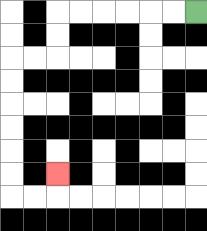{'start': '[8, 0]', 'end': '[2, 7]', 'path_directions': 'L,L,L,L,L,L,D,D,L,L,D,D,D,D,D,D,R,R,U', 'path_coordinates': '[[8, 0], [7, 0], [6, 0], [5, 0], [4, 0], [3, 0], [2, 0], [2, 1], [2, 2], [1, 2], [0, 2], [0, 3], [0, 4], [0, 5], [0, 6], [0, 7], [0, 8], [1, 8], [2, 8], [2, 7]]'}